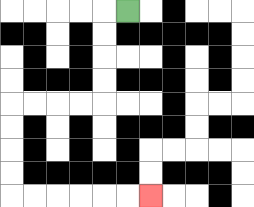{'start': '[5, 0]', 'end': '[6, 8]', 'path_directions': 'L,D,D,D,D,L,L,L,L,D,D,D,D,R,R,R,R,R,R', 'path_coordinates': '[[5, 0], [4, 0], [4, 1], [4, 2], [4, 3], [4, 4], [3, 4], [2, 4], [1, 4], [0, 4], [0, 5], [0, 6], [0, 7], [0, 8], [1, 8], [2, 8], [3, 8], [4, 8], [5, 8], [6, 8]]'}